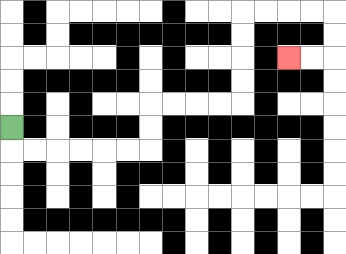{'start': '[0, 5]', 'end': '[12, 2]', 'path_directions': 'D,R,R,R,R,R,R,U,U,R,R,R,R,U,U,U,U,R,R,R,R,D,D,L,L', 'path_coordinates': '[[0, 5], [0, 6], [1, 6], [2, 6], [3, 6], [4, 6], [5, 6], [6, 6], [6, 5], [6, 4], [7, 4], [8, 4], [9, 4], [10, 4], [10, 3], [10, 2], [10, 1], [10, 0], [11, 0], [12, 0], [13, 0], [14, 0], [14, 1], [14, 2], [13, 2], [12, 2]]'}